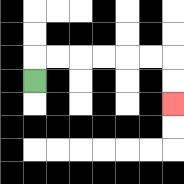{'start': '[1, 3]', 'end': '[7, 4]', 'path_directions': 'U,R,R,R,R,R,R,D,D', 'path_coordinates': '[[1, 3], [1, 2], [2, 2], [3, 2], [4, 2], [5, 2], [6, 2], [7, 2], [7, 3], [7, 4]]'}